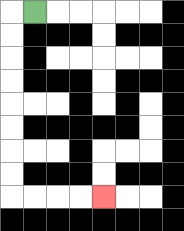{'start': '[1, 0]', 'end': '[4, 8]', 'path_directions': 'L,D,D,D,D,D,D,D,D,R,R,R,R', 'path_coordinates': '[[1, 0], [0, 0], [0, 1], [0, 2], [0, 3], [0, 4], [0, 5], [0, 6], [0, 7], [0, 8], [1, 8], [2, 8], [3, 8], [4, 8]]'}